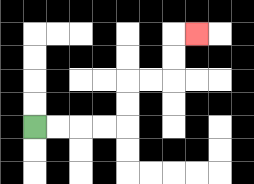{'start': '[1, 5]', 'end': '[8, 1]', 'path_directions': 'R,R,R,R,U,U,R,R,U,U,R', 'path_coordinates': '[[1, 5], [2, 5], [3, 5], [4, 5], [5, 5], [5, 4], [5, 3], [6, 3], [7, 3], [7, 2], [7, 1], [8, 1]]'}